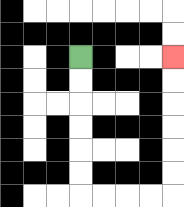{'start': '[3, 2]', 'end': '[7, 2]', 'path_directions': 'D,D,D,D,D,D,R,R,R,R,U,U,U,U,U,U', 'path_coordinates': '[[3, 2], [3, 3], [3, 4], [3, 5], [3, 6], [3, 7], [3, 8], [4, 8], [5, 8], [6, 8], [7, 8], [7, 7], [7, 6], [7, 5], [7, 4], [7, 3], [7, 2]]'}